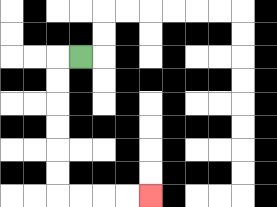{'start': '[3, 2]', 'end': '[6, 8]', 'path_directions': 'L,D,D,D,D,D,D,R,R,R,R', 'path_coordinates': '[[3, 2], [2, 2], [2, 3], [2, 4], [2, 5], [2, 6], [2, 7], [2, 8], [3, 8], [4, 8], [5, 8], [6, 8]]'}